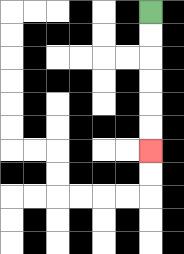{'start': '[6, 0]', 'end': '[6, 6]', 'path_directions': 'D,D,D,D,D,D', 'path_coordinates': '[[6, 0], [6, 1], [6, 2], [6, 3], [6, 4], [6, 5], [6, 6]]'}